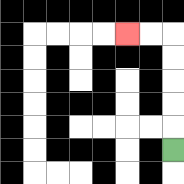{'start': '[7, 6]', 'end': '[5, 1]', 'path_directions': 'U,U,U,U,U,L,L', 'path_coordinates': '[[7, 6], [7, 5], [7, 4], [7, 3], [7, 2], [7, 1], [6, 1], [5, 1]]'}